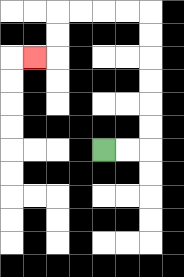{'start': '[4, 6]', 'end': '[1, 2]', 'path_directions': 'R,R,U,U,U,U,U,U,L,L,L,L,D,D,L', 'path_coordinates': '[[4, 6], [5, 6], [6, 6], [6, 5], [6, 4], [6, 3], [6, 2], [6, 1], [6, 0], [5, 0], [4, 0], [3, 0], [2, 0], [2, 1], [2, 2], [1, 2]]'}